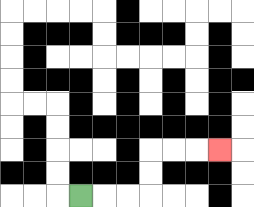{'start': '[3, 8]', 'end': '[9, 6]', 'path_directions': 'R,R,R,U,U,R,R,R', 'path_coordinates': '[[3, 8], [4, 8], [5, 8], [6, 8], [6, 7], [6, 6], [7, 6], [8, 6], [9, 6]]'}